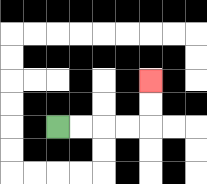{'start': '[2, 5]', 'end': '[6, 3]', 'path_directions': 'R,R,R,R,U,U', 'path_coordinates': '[[2, 5], [3, 5], [4, 5], [5, 5], [6, 5], [6, 4], [6, 3]]'}